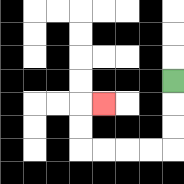{'start': '[7, 3]', 'end': '[4, 4]', 'path_directions': 'D,D,D,L,L,L,L,U,U,R', 'path_coordinates': '[[7, 3], [7, 4], [7, 5], [7, 6], [6, 6], [5, 6], [4, 6], [3, 6], [3, 5], [3, 4], [4, 4]]'}